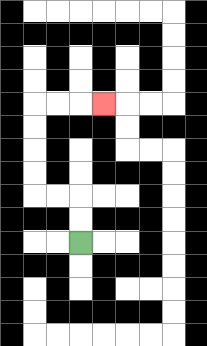{'start': '[3, 10]', 'end': '[4, 4]', 'path_directions': 'U,U,L,L,U,U,U,U,R,R,R', 'path_coordinates': '[[3, 10], [3, 9], [3, 8], [2, 8], [1, 8], [1, 7], [1, 6], [1, 5], [1, 4], [2, 4], [3, 4], [4, 4]]'}